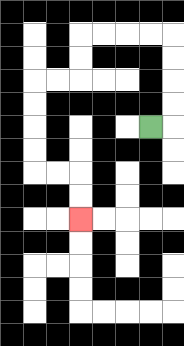{'start': '[6, 5]', 'end': '[3, 9]', 'path_directions': 'R,U,U,U,U,L,L,L,L,D,D,L,L,D,D,D,D,R,R,D,D', 'path_coordinates': '[[6, 5], [7, 5], [7, 4], [7, 3], [7, 2], [7, 1], [6, 1], [5, 1], [4, 1], [3, 1], [3, 2], [3, 3], [2, 3], [1, 3], [1, 4], [1, 5], [1, 6], [1, 7], [2, 7], [3, 7], [3, 8], [3, 9]]'}